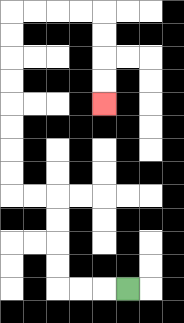{'start': '[5, 12]', 'end': '[4, 4]', 'path_directions': 'L,L,L,U,U,U,U,L,L,U,U,U,U,U,U,U,U,R,R,R,R,D,D,D,D', 'path_coordinates': '[[5, 12], [4, 12], [3, 12], [2, 12], [2, 11], [2, 10], [2, 9], [2, 8], [1, 8], [0, 8], [0, 7], [0, 6], [0, 5], [0, 4], [0, 3], [0, 2], [0, 1], [0, 0], [1, 0], [2, 0], [3, 0], [4, 0], [4, 1], [4, 2], [4, 3], [4, 4]]'}